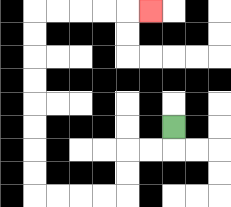{'start': '[7, 5]', 'end': '[6, 0]', 'path_directions': 'D,L,L,D,D,L,L,L,L,U,U,U,U,U,U,U,U,R,R,R,R,R', 'path_coordinates': '[[7, 5], [7, 6], [6, 6], [5, 6], [5, 7], [5, 8], [4, 8], [3, 8], [2, 8], [1, 8], [1, 7], [1, 6], [1, 5], [1, 4], [1, 3], [1, 2], [1, 1], [1, 0], [2, 0], [3, 0], [4, 0], [5, 0], [6, 0]]'}